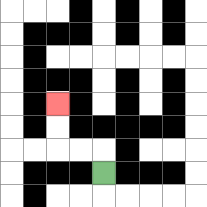{'start': '[4, 7]', 'end': '[2, 4]', 'path_directions': 'U,L,L,U,U', 'path_coordinates': '[[4, 7], [4, 6], [3, 6], [2, 6], [2, 5], [2, 4]]'}